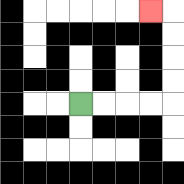{'start': '[3, 4]', 'end': '[6, 0]', 'path_directions': 'R,R,R,R,U,U,U,U,L', 'path_coordinates': '[[3, 4], [4, 4], [5, 4], [6, 4], [7, 4], [7, 3], [7, 2], [7, 1], [7, 0], [6, 0]]'}